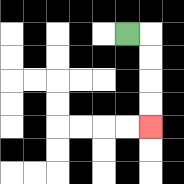{'start': '[5, 1]', 'end': '[6, 5]', 'path_directions': 'R,D,D,D,D', 'path_coordinates': '[[5, 1], [6, 1], [6, 2], [6, 3], [6, 4], [6, 5]]'}